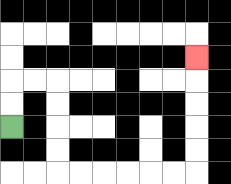{'start': '[0, 5]', 'end': '[8, 2]', 'path_directions': 'U,U,R,R,D,D,D,D,R,R,R,R,R,R,U,U,U,U,U', 'path_coordinates': '[[0, 5], [0, 4], [0, 3], [1, 3], [2, 3], [2, 4], [2, 5], [2, 6], [2, 7], [3, 7], [4, 7], [5, 7], [6, 7], [7, 7], [8, 7], [8, 6], [8, 5], [8, 4], [8, 3], [8, 2]]'}